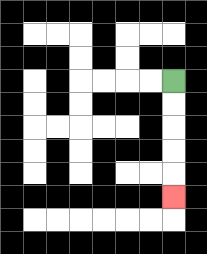{'start': '[7, 3]', 'end': '[7, 8]', 'path_directions': 'D,D,D,D,D', 'path_coordinates': '[[7, 3], [7, 4], [7, 5], [7, 6], [7, 7], [7, 8]]'}